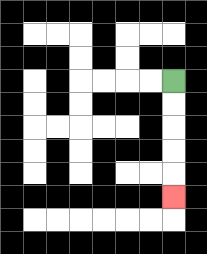{'start': '[7, 3]', 'end': '[7, 8]', 'path_directions': 'D,D,D,D,D', 'path_coordinates': '[[7, 3], [7, 4], [7, 5], [7, 6], [7, 7], [7, 8]]'}